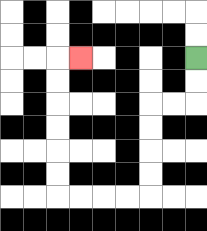{'start': '[8, 2]', 'end': '[3, 2]', 'path_directions': 'D,D,L,L,D,D,D,D,L,L,L,L,U,U,U,U,U,U,R', 'path_coordinates': '[[8, 2], [8, 3], [8, 4], [7, 4], [6, 4], [6, 5], [6, 6], [6, 7], [6, 8], [5, 8], [4, 8], [3, 8], [2, 8], [2, 7], [2, 6], [2, 5], [2, 4], [2, 3], [2, 2], [3, 2]]'}